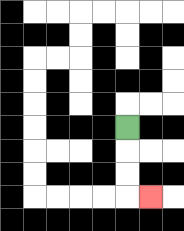{'start': '[5, 5]', 'end': '[6, 8]', 'path_directions': 'D,D,D,R', 'path_coordinates': '[[5, 5], [5, 6], [5, 7], [5, 8], [6, 8]]'}